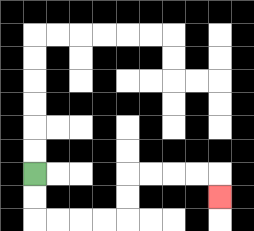{'start': '[1, 7]', 'end': '[9, 8]', 'path_directions': 'D,D,R,R,R,R,U,U,R,R,R,R,D', 'path_coordinates': '[[1, 7], [1, 8], [1, 9], [2, 9], [3, 9], [4, 9], [5, 9], [5, 8], [5, 7], [6, 7], [7, 7], [8, 7], [9, 7], [9, 8]]'}